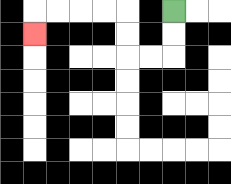{'start': '[7, 0]', 'end': '[1, 1]', 'path_directions': 'D,D,L,L,U,U,L,L,L,L,D', 'path_coordinates': '[[7, 0], [7, 1], [7, 2], [6, 2], [5, 2], [5, 1], [5, 0], [4, 0], [3, 0], [2, 0], [1, 0], [1, 1]]'}